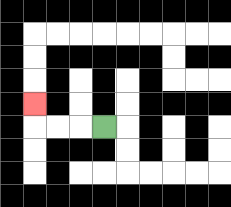{'start': '[4, 5]', 'end': '[1, 4]', 'path_directions': 'L,L,L,U', 'path_coordinates': '[[4, 5], [3, 5], [2, 5], [1, 5], [1, 4]]'}